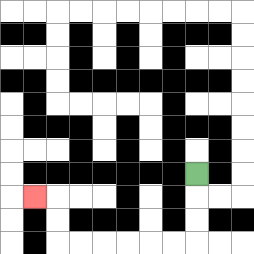{'start': '[8, 7]', 'end': '[1, 8]', 'path_directions': 'D,D,D,L,L,L,L,L,L,U,U,L', 'path_coordinates': '[[8, 7], [8, 8], [8, 9], [8, 10], [7, 10], [6, 10], [5, 10], [4, 10], [3, 10], [2, 10], [2, 9], [2, 8], [1, 8]]'}